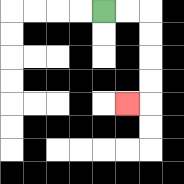{'start': '[4, 0]', 'end': '[5, 4]', 'path_directions': 'R,R,D,D,D,D,L', 'path_coordinates': '[[4, 0], [5, 0], [6, 0], [6, 1], [6, 2], [6, 3], [6, 4], [5, 4]]'}